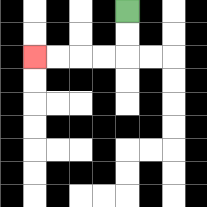{'start': '[5, 0]', 'end': '[1, 2]', 'path_directions': 'D,D,L,L,L,L', 'path_coordinates': '[[5, 0], [5, 1], [5, 2], [4, 2], [3, 2], [2, 2], [1, 2]]'}